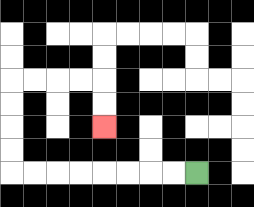{'start': '[8, 7]', 'end': '[4, 5]', 'path_directions': 'L,L,L,L,L,L,L,L,U,U,U,U,R,R,R,R,D,D', 'path_coordinates': '[[8, 7], [7, 7], [6, 7], [5, 7], [4, 7], [3, 7], [2, 7], [1, 7], [0, 7], [0, 6], [0, 5], [0, 4], [0, 3], [1, 3], [2, 3], [3, 3], [4, 3], [4, 4], [4, 5]]'}